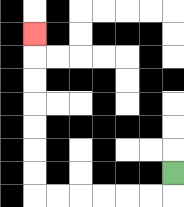{'start': '[7, 7]', 'end': '[1, 1]', 'path_directions': 'D,L,L,L,L,L,L,U,U,U,U,U,U,U', 'path_coordinates': '[[7, 7], [7, 8], [6, 8], [5, 8], [4, 8], [3, 8], [2, 8], [1, 8], [1, 7], [1, 6], [1, 5], [1, 4], [1, 3], [1, 2], [1, 1]]'}